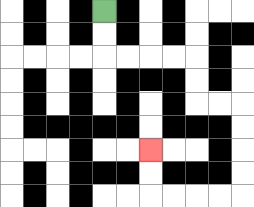{'start': '[4, 0]', 'end': '[6, 6]', 'path_directions': 'D,D,R,R,R,R,D,D,R,R,D,D,D,D,L,L,L,L,U,U', 'path_coordinates': '[[4, 0], [4, 1], [4, 2], [5, 2], [6, 2], [7, 2], [8, 2], [8, 3], [8, 4], [9, 4], [10, 4], [10, 5], [10, 6], [10, 7], [10, 8], [9, 8], [8, 8], [7, 8], [6, 8], [6, 7], [6, 6]]'}